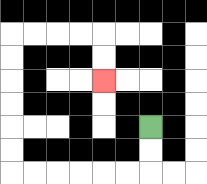{'start': '[6, 5]', 'end': '[4, 3]', 'path_directions': 'D,D,L,L,L,L,L,L,U,U,U,U,U,U,R,R,R,R,D,D', 'path_coordinates': '[[6, 5], [6, 6], [6, 7], [5, 7], [4, 7], [3, 7], [2, 7], [1, 7], [0, 7], [0, 6], [0, 5], [0, 4], [0, 3], [0, 2], [0, 1], [1, 1], [2, 1], [3, 1], [4, 1], [4, 2], [4, 3]]'}